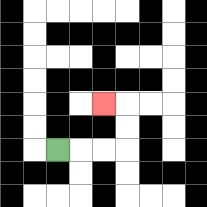{'start': '[2, 6]', 'end': '[4, 4]', 'path_directions': 'R,R,R,U,U,L', 'path_coordinates': '[[2, 6], [3, 6], [4, 6], [5, 6], [5, 5], [5, 4], [4, 4]]'}